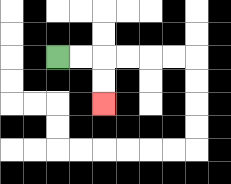{'start': '[2, 2]', 'end': '[4, 4]', 'path_directions': 'R,R,D,D', 'path_coordinates': '[[2, 2], [3, 2], [4, 2], [4, 3], [4, 4]]'}